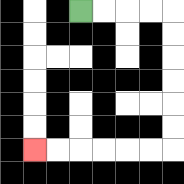{'start': '[3, 0]', 'end': '[1, 6]', 'path_directions': 'R,R,R,R,D,D,D,D,D,D,L,L,L,L,L,L', 'path_coordinates': '[[3, 0], [4, 0], [5, 0], [6, 0], [7, 0], [7, 1], [7, 2], [7, 3], [7, 4], [7, 5], [7, 6], [6, 6], [5, 6], [4, 6], [3, 6], [2, 6], [1, 6]]'}